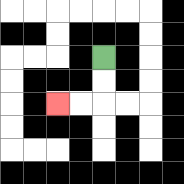{'start': '[4, 2]', 'end': '[2, 4]', 'path_directions': 'D,D,L,L', 'path_coordinates': '[[4, 2], [4, 3], [4, 4], [3, 4], [2, 4]]'}